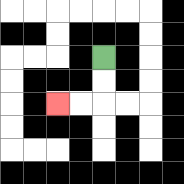{'start': '[4, 2]', 'end': '[2, 4]', 'path_directions': 'D,D,L,L', 'path_coordinates': '[[4, 2], [4, 3], [4, 4], [3, 4], [2, 4]]'}